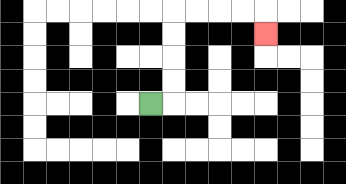{'start': '[6, 4]', 'end': '[11, 1]', 'path_directions': 'R,U,U,U,U,R,R,R,R,D', 'path_coordinates': '[[6, 4], [7, 4], [7, 3], [7, 2], [7, 1], [7, 0], [8, 0], [9, 0], [10, 0], [11, 0], [11, 1]]'}